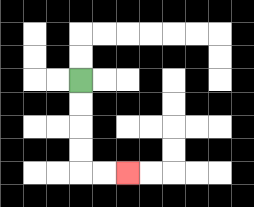{'start': '[3, 3]', 'end': '[5, 7]', 'path_directions': 'D,D,D,D,R,R', 'path_coordinates': '[[3, 3], [3, 4], [3, 5], [3, 6], [3, 7], [4, 7], [5, 7]]'}